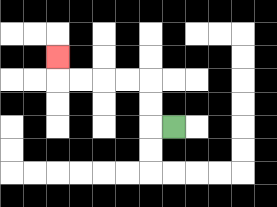{'start': '[7, 5]', 'end': '[2, 2]', 'path_directions': 'L,U,U,L,L,L,L,U', 'path_coordinates': '[[7, 5], [6, 5], [6, 4], [6, 3], [5, 3], [4, 3], [3, 3], [2, 3], [2, 2]]'}